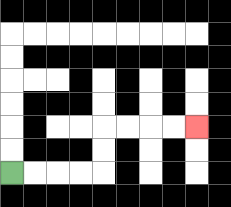{'start': '[0, 7]', 'end': '[8, 5]', 'path_directions': 'R,R,R,R,U,U,R,R,R,R', 'path_coordinates': '[[0, 7], [1, 7], [2, 7], [3, 7], [4, 7], [4, 6], [4, 5], [5, 5], [6, 5], [7, 5], [8, 5]]'}